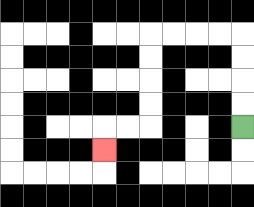{'start': '[10, 5]', 'end': '[4, 6]', 'path_directions': 'U,U,U,U,L,L,L,L,D,D,D,D,L,L,D', 'path_coordinates': '[[10, 5], [10, 4], [10, 3], [10, 2], [10, 1], [9, 1], [8, 1], [7, 1], [6, 1], [6, 2], [6, 3], [6, 4], [6, 5], [5, 5], [4, 5], [4, 6]]'}